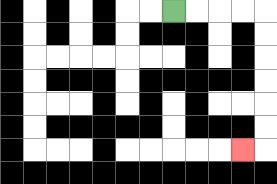{'start': '[7, 0]', 'end': '[10, 6]', 'path_directions': 'R,R,R,R,D,D,D,D,D,D,L', 'path_coordinates': '[[7, 0], [8, 0], [9, 0], [10, 0], [11, 0], [11, 1], [11, 2], [11, 3], [11, 4], [11, 5], [11, 6], [10, 6]]'}